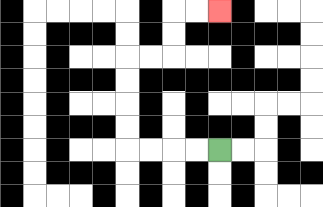{'start': '[9, 6]', 'end': '[9, 0]', 'path_directions': 'L,L,L,L,U,U,U,U,R,R,U,U,R,R', 'path_coordinates': '[[9, 6], [8, 6], [7, 6], [6, 6], [5, 6], [5, 5], [5, 4], [5, 3], [5, 2], [6, 2], [7, 2], [7, 1], [7, 0], [8, 0], [9, 0]]'}